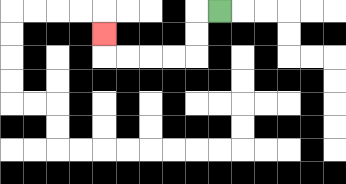{'start': '[9, 0]', 'end': '[4, 1]', 'path_directions': 'L,D,D,L,L,L,L,U', 'path_coordinates': '[[9, 0], [8, 0], [8, 1], [8, 2], [7, 2], [6, 2], [5, 2], [4, 2], [4, 1]]'}